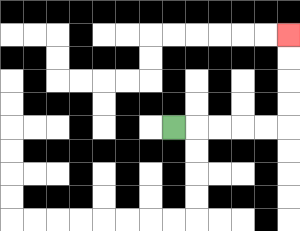{'start': '[7, 5]', 'end': '[12, 1]', 'path_directions': 'R,R,R,R,R,U,U,U,U', 'path_coordinates': '[[7, 5], [8, 5], [9, 5], [10, 5], [11, 5], [12, 5], [12, 4], [12, 3], [12, 2], [12, 1]]'}